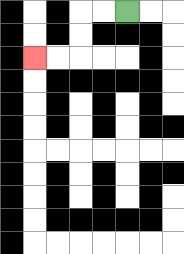{'start': '[5, 0]', 'end': '[1, 2]', 'path_directions': 'L,L,D,D,L,L', 'path_coordinates': '[[5, 0], [4, 0], [3, 0], [3, 1], [3, 2], [2, 2], [1, 2]]'}